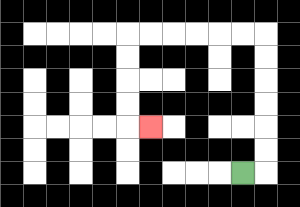{'start': '[10, 7]', 'end': '[6, 5]', 'path_directions': 'R,U,U,U,U,U,U,L,L,L,L,L,L,D,D,D,D,R', 'path_coordinates': '[[10, 7], [11, 7], [11, 6], [11, 5], [11, 4], [11, 3], [11, 2], [11, 1], [10, 1], [9, 1], [8, 1], [7, 1], [6, 1], [5, 1], [5, 2], [5, 3], [5, 4], [5, 5], [6, 5]]'}